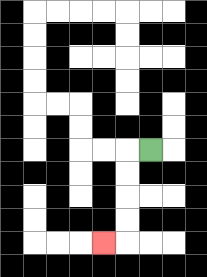{'start': '[6, 6]', 'end': '[4, 10]', 'path_directions': 'L,D,D,D,D,L', 'path_coordinates': '[[6, 6], [5, 6], [5, 7], [5, 8], [5, 9], [5, 10], [4, 10]]'}